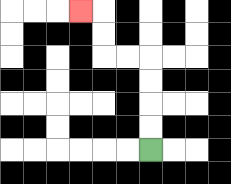{'start': '[6, 6]', 'end': '[3, 0]', 'path_directions': 'U,U,U,U,L,L,U,U,L', 'path_coordinates': '[[6, 6], [6, 5], [6, 4], [6, 3], [6, 2], [5, 2], [4, 2], [4, 1], [4, 0], [3, 0]]'}